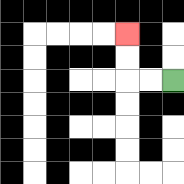{'start': '[7, 3]', 'end': '[5, 1]', 'path_directions': 'L,L,U,U', 'path_coordinates': '[[7, 3], [6, 3], [5, 3], [5, 2], [5, 1]]'}